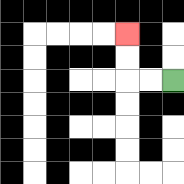{'start': '[7, 3]', 'end': '[5, 1]', 'path_directions': 'L,L,U,U', 'path_coordinates': '[[7, 3], [6, 3], [5, 3], [5, 2], [5, 1]]'}